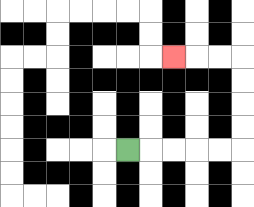{'start': '[5, 6]', 'end': '[7, 2]', 'path_directions': 'R,R,R,R,R,U,U,U,U,L,L,L', 'path_coordinates': '[[5, 6], [6, 6], [7, 6], [8, 6], [9, 6], [10, 6], [10, 5], [10, 4], [10, 3], [10, 2], [9, 2], [8, 2], [7, 2]]'}